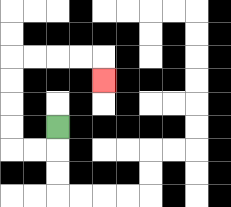{'start': '[2, 5]', 'end': '[4, 3]', 'path_directions': 'D,L,L,U,U,U,U,R,R,R,R,D', 'path_coordinates': '[[2, 5], [2, 6], [1, 6], [0, 6], [0, 5], [0, 4], [0, 3], [0, 2], [1, 2], [2, 2], [3, 2], [4, 2], [4, 3]]'}